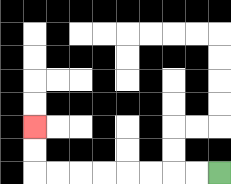{'start': '[9, 7]', 'end': '[1, 5]', 'path_directions': 'L,L,L,L,L,L,L,L,U,U', 'path_coordinates': '[[9, 7], [8, 7], [7, 7], [6, 7], [5, 7], [4, 7], [3, 7], [2, 7], [1, 7], [1, 6], [1, 5]]'}